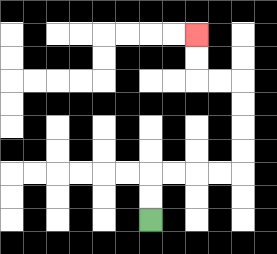{'start': '[6, 9]', 'end': '[8, 1]', 'path_directions': 'U,U,R,R,R,R,U,U,U,U,L,L,U,U', 'path_coordinates': '[[6, 9], [6, 8], [6, 7], [7, 7], [8, 7], [9, 7], [10, 7], [10, 6], [10, 5], [10, 4], [10, 3], [9, 3], [8, 3], [8, 2], [8, 1]]'}